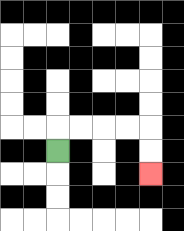{'start': '[2, 6]', 'end': '[6, 7]', 'path_directions': 'U,R,R,R,R,D,D', 'path_coordinates': '[[2, 6], [2, 5], [3, 5], [4, 5], [5, 5], [6, 5], [6, 6], [6, 7]]'}